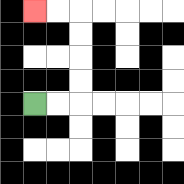{'start': '[1, 4]', 'end': '[1, 0]', 'path_directions': 'R,R,U,U,U,U,L,L', 'path_coordinates': '[[1, 4], [2, 4], [3, 4], [3, 3], [3, 2], [3, 1], [3, 0], [2, 0], [1, 0]]'}